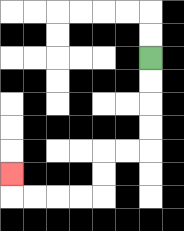{'start': '[6, 2]', 'end': '[0, 7]', 'path_directions': 'D,D,D,D,L,L,D,D,L,L,L,L,U', 'path_coordinates': '[[6, 2], [6, 3], [6, 4], [6, 5], [6, 6], [5, 6], [4, 6], [4, 7], [4, 8], [3, 8], [2, 8], [1, 8], [0, 8], [0, 7]]'}